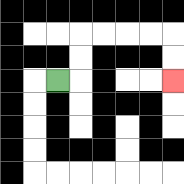{'start': '[2, 3]', 'end': '[7, 3]', 'path_directions': 'R,U,U,R,R,R,R,D,D', 'path_coordinates': '[[2, 3], [3, 3], [3, 2], [3, 1], [4, 1], [5, 1], [6, 1], [7, 1], [7, 2], [7, 3]]'}